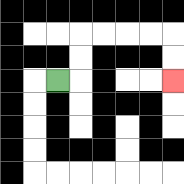{'start': '[2, 3]', 'end': '[7, 3]', 'path_directions': 'R,U,U,R,R,R,R,D,D', 'path_coordinates': '[[2, 3], [3, 3], [3, 2], [3, 1], [4, 1], [5, 1], [6, 1], [7, 1], [7, 2], [7, 3]]'}